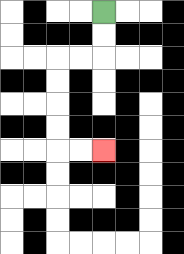{'start': '[4, 0]', 'end': '[4, 6]', 'path_directions': 'D,D,L,L,D,D,D,D,R,R', 'path_coordinates': '[[4, 0], [4, 1], [4, 2], [3, 2], [2, 2], [2, 3], [2, 4], [2, 5], [2, 6], [3, 6], [4, 6]]'}